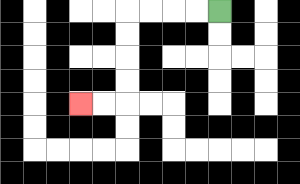{'start': '[9, 0]', 'end': '[3, 4]', 'path_directions': 'L,L,L,L,D,D,D,D,L,L', 'path_coordinates': '[[9, 0], [8, 0], [7, 0], [6, 0], [5, 0], [5, 1], [5, 2], [5, 3], [5, 4], [4, 4], [3, 4]]'}